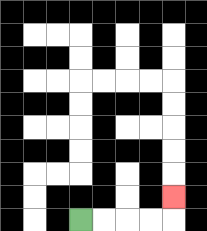{'start': '[3, 9]', 'end': '[7, 8]', 'path_directions': 'R,R,R,R,U', 'path_coordinates': '[[3, 9], [4, 9], [5, 9], [6, 9], [7, 9], [7, 8]]'}